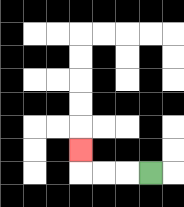{'start': '[6, 7]', 'end': '[3, 6]', 'path_directions': 'L,L,L,U', 'path_coordinates': '[[6, 7], [5, 7], [4, 7], [3, 7], [3, 6]]'}